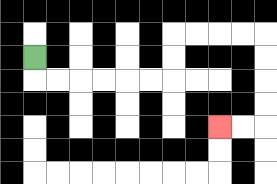{'start': '[1, 2]', 'end': '[9, 5]', 'path_directions': 'D,R,R,R,R,R,R,U,U,R,R,R,R,D,D,D,D,L,L', 'path_coordinates': '[[1, 2], [1, 3], [2, 3], [3, 3], [4, 3], [5, 3], [6, 3], [7, 3], [7, 2], [7, 1], [8, 1], [9, 1], [10, 1], [11, 1], [11, 2], [11, 3], [11, 4], [11, 5], [10, 5], [9, 5]]'}